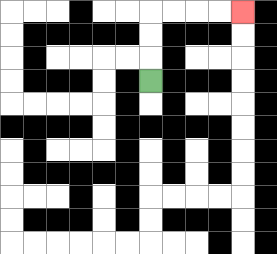{'start': '[6, 3]', 'end': '[10, 0]', 'path_directions': 'U,U,U,R,R,R,R', 'path_coordinates': '[[6, 3], [6, 2], [6, 1], [6, 0], [7, 0], [8, 0], [9, 0], [10, 0]]'}